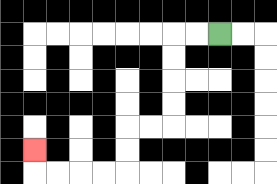{'start': '[9, 1]', 'end': '[1, 6]', 'path_directions': 'L,L,D,D,D,D,L,L,D,D,L,L,L,L,U', 'path_coordinates': '[[9, 1], [8, 1], [7, 1], [7, 2], [7, 3], [7, 4], [7, 5], [6, 5], [5, 5], [5, 6], [5, 7], [4, 7], [3, 7], [2, 7], [1, 7], [1, 6]]'}